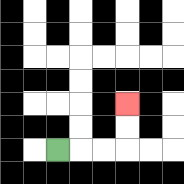{'start': '[2, 6]', 'end': '[5, 4]', 'path_directions': 'R,R,R,U,U', 'path_coordinates': '[[2, 6], [3, 6], [4, 6], [5, 6], [5, 5], [5, 4]]'}